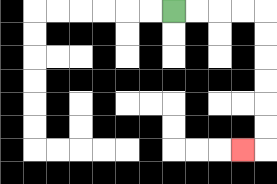{'start': '[7, 0]', 'end': '[10, 6]', 'path_directions': 'R,R,R,R,D,D,D,D,D,D,L', 'path_coordinates': '[[7, 0], [8, 0], [9, 0], [10, 0], [11, 0], [11, 1], [11, 2], [11, 3], [11, 4], [11, 5], [11, 6], [10, 6]]'}